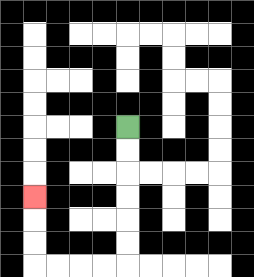{'start': '[5, 5]', 'end': '[1, 8]', 'path_directions': 'D,D,D,D,D,D,L,L,L,L,U,U,U', 'path_coordinates': '[[5, 5], [5, 6], [5, 7], [5, 8], [5, 9], [5, 10], [5, 11], [4, 11], [3, 11], [2, 11], [1, 11], [1, 10], [1, 9], [1, 8]]'}